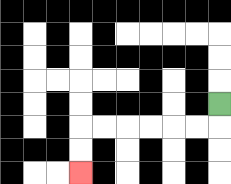{'start': '[9, 4]', 'end': '[3, 7]', 'path_directions': 'D,L,L,L,L,L,L,D,D', 'path_coordinates': '[[9, 4], [9, 5], [8, 5], [7, 5], [6, 5], [5, 5], [4, 5], [3, 5], [3, 6], [3, 7]]'}